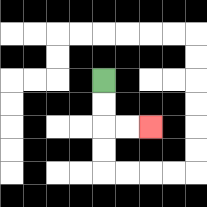{'start': '[4, 3]', 'end': '[6, 5]', 'path_directions': 'D,D,R,R', 'path_coordinates': '[[4, 3], [4, 4], [4, 5], [5, 5], [6, 5]]'}